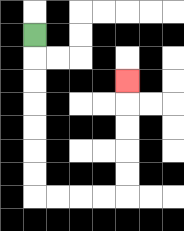{'start': '[1, 1]', 'end': '[5, 3]', 'path_directions': 'D,D,D,D,D,D,D,R,R,R,R,U,U,U,U,U', 'path_coordinates': '[[1, 1], [1, 2], [1, 3], [1, 4], [1, 5], [1, 6], [1, 7], [1, 8], [2, 8], [3, 8], [4, 8], [5, 8], [5, 7], [5, 6], [5, 5], [5, 4], [5, 3]]'}